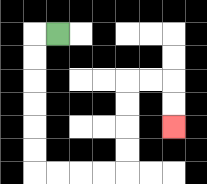{'start': '[2, 1]', 'end': '[7, 5]', 'path_directions': 'L,D,D,D,D,D,D,R,R,R,R,U,U,U,U,R,R,D,D', 'path_coordinates': '[[2, 1], [1, 1], [1, 2], [1, 3], [1, 4], [1, 5], [1, 6], [1, 7], [2, 7], [3, 7], [4, 7], [5, 7], [5, 6], [5, 5], [5, 4], [5, 3], [6, 3], [7, 3], [7, 4], [7, 5]]'}